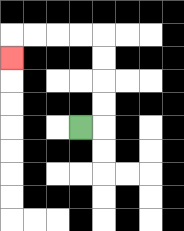{'start': '[3, 5]', 'end': '[0, 2]', 'path_directions': 'R,U,U,U,U,L,L,L,L,D', 'path_coordinates': '[[3, 5], [4, 5], [4, 4], [4, 3], [4, 2], [4, 1], [3, 1], [2, 1], [1, 1], [0, 1], [0, 2]]'}